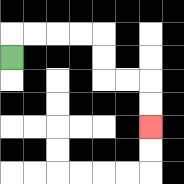{'start': '[0, 2]', 'end': '[6, 5]', 'path_directions': 'U,R,R,R,R,D,D,R,R,D,D', 'path_coordinates': '[[0, 2], [0, 1], [1, 1], [2, 1], [3, 1], [4, 1], [4, 2], [4, 3], [5, 3], [6, 3], [6, 4], [6, 5]]'}